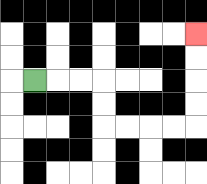{'start': '[1, 3]', 'end': '[8, 1]', 'path_directions': 'R,R,R,D,D,R,R,R,R,U,U,U,U', 'path_coordinates': '[[1, 3], [2, 3], [3, 3], [4, 3], [4, 4], [4, 5], [5, 5], [6, 5], [7, 5], [8, 5], [8, 4], [8, 3], [8, 2], [8, 1]]'}